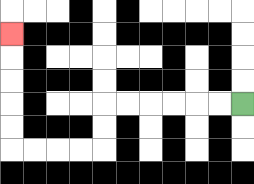{'start': '[10, 4]', 'end': '[0, 1]', 'path_directions': 'L,L,L,L,L,L,D,D,L,L,L,L,U,U,U,U,U', 'path_coordinates': '[[10, 4], [9, 4], [8, 4], [7, 4], [6, 4], [5, 4], [4, 4], [4, 5], [4, 6], [3, 6], [2, 6], [1, 6], [0, 6], [0, 5], [0, 4], [0, 3], [0, 2], [0, 1]]'}